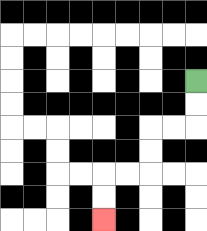{'start': '[8, 3]', 'end': '[4, 9]', 'path_directions': 'D,D,L,L,D,D,L,L,D,D', 'path_coordinates': '[[8, 3], [8, 4], [8, 5], [7, 5], [6, 5], [6, 6], [6, 7], [5, 7], [4, 7], [4, 8], [4, 9]]'}